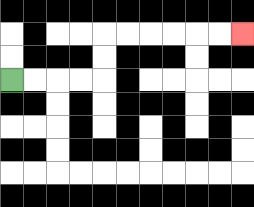{'start': '[0, 3]', 'end': '[10, 1]', 'path_directions': 'R,R,R,R,U,U,R,R,R,R,R,R', 'path_coordinates': '[[0, 3], [1, 3], [2, 3], [3, 3], [4, 3], [4, 2], [4, 1], [5, 1], [6, 1], [7, 1], [8, 1], [9, 1], [10, 1]]'}